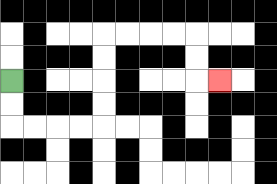{'start': '[0, 3]', 'end': '[9, 3]', 'path_directions': 'D,D,R,R,R,R,U,U,U,U,R,R,R,R,D,D,R', 'path_coordinates': '[[0, 3], [0, 4], [0, 5], [1, 5], [2, 5], [3, 5], [4, 5], [4, 4], [4, 3], [4, 2], [4, 1], [5, 1], [6, 1], [7, 1], [8, 1], [8, 2], [8, 3], [9, 3]]'}